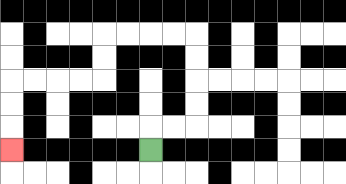{'start': '[6, 6]', 'end': '[0, 6]', 'path_directions': 'U,R,R,U,U,U,U,L,L,L,L,D,D,L,L,L,L,D,D,D', 'path_coordinates': '[[6, 6], [6, 5], [7, 5], [8, 5], [8, 4], [8, 3], [8, 2], [8, 1], [7, 1], [6, 1], [5, 1], [4, 1], [4, 2], [4, 3], [3, 3], [2, 3], [1, 3], [0, 3], [0, 4], [0, 5], [0, 6]]'}